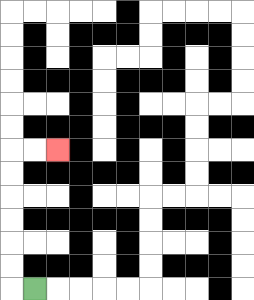{'start': '[1, 12]', 'end': '[2, 6]', 'path_directions': 'L,U,U,U,U,U,U,R,R', 'path_coordinates': '[[1, 12], [0, 12], [0, 11], [0, 10], [0, 9], [0, 8], [0, 7], [0, 6], [1, 6], [2, 6]]'}